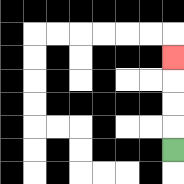{'start': '[7, 6]', 'end': '[7, 2]', 'path_directions': 'U,U,U,U', 'path_coordinates': '[[7, 6], [7, 5], [7, 4], [7, 3], [7, 2]]'}